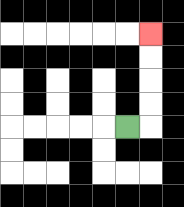{'start': '[5, 5]', 'end': '[6, 1]', 'path_directions': 'R,U,U,U,U', 'path_coordinates': '[[5, 5], [6, 5], [6, 4], [6, 3], [6, 2], [6, 1]]'}